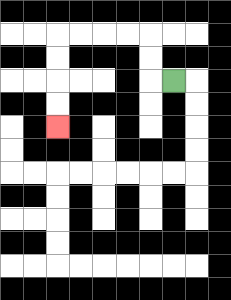{'start': '[7, 3]', 'end': '[2, 5]', 'path_directions': 'L,U,U,L,L,L,L,D,D,D,D', 'path_coordinates': '[[7, 3], [6, 3], [6, 2], [6, 1], [5, 1], [4, 1], [3, 1], [2, 1], [2, 2], [2, 3], [2, 4], [2, 5]]'}